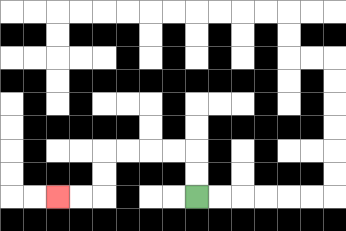{'start': '[8, 8]', 'end': '[2, 8]', 'path_directions': 'U,U,L,L,L,L,D,D,L,L', 'path_coordinates': '[[8, 8], [8, 7], [8, 6], [7, 6], [6, 6], [5, 6], [4, 6], [4, 7], [4, 8], [3, 8], [2, 8]]'}